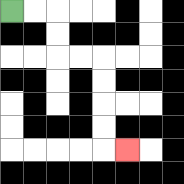{'start': '[0, 0]', 'end': '[5, 6]', 'path_directions': 'R,R,D,D,R,R,D,D,D,D,R', 'path_coordinates': '[[0, 0], [1, 0], [2, 0], [2, 1], [2, 2], [3, 2], [4, 2], [4, 3], [4, 4], [4, 5], [4, 6], [5, 6]]'}